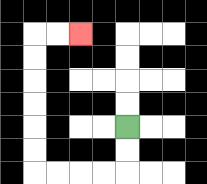{'start': '[5, 5]', 'end': '[3, 1]', 'path_directions': 'D,D,L,L,L,L,U,U,U,U,U,U,R,R', 'path_coordinates': '[[5, 5], [5, 6], [5, 7], [4, 7], [3, 7], [2, 7], [1, 7], [1, 6], [1, 5], [1, 4], [1, 3], [1, 2], [1, 1], [2, 1], [3, 1]]'}